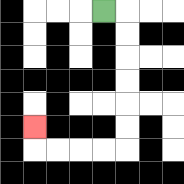{'start': '[4, 0]', 'end': '[1, 5]', 'path_directions': 'R,D,D,D,D,D,D,L,L,L,L,U', 'path_coordinates': '[[4, 0], [5, 0], [5, 1], [5, 2], [5, 3], [5, 4], [5, 5], [5, 6], [4, 6], [3, 6], [2, 6], [1, 6], [1, 5]]'}